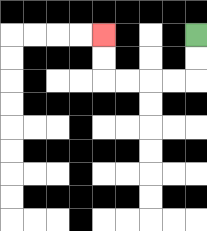{'start': '[8, 1]', 'end': '[4, 1]', 'path_directions': 'D,D,L,L,L,L,U,U', 'path_coordinates': '[[8, 1], [8, 2], [8, 3], [7, 3], [6, 3], [5, 3], [4, 3], [4, 2], [4, 1]]'}